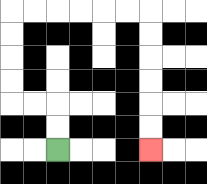{'start': '[2, 6]', 'end': '[6, 6]', 'path_directions': 'U,U,L,L,U,U,U,U,R,R,R,R,R,R,D,D,D,D,D,D', 'path_coordinates': '[[2, 6], [2, 5], [2, 4], [1, 4], [0, 4], [0, 3], [0, 2], [0, 1], [0, 0], [1, 0], [2, 0], [3, 0], [4, 0], [5, 0], [6, 0], [6, 1], [6, 2], [6, 3], [6, 4], [6, 5], [6, 6]]'}